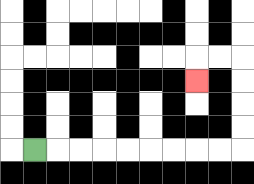{'start': '[1, 6]', 'end': '[8, 3]', 'path_directions': 'R,R,R,R,R,R,R,R,R,U,U,U,U,L,L,D', 'path_coordinates': '[[1, 6], [2, 6], [3, 6], [4, 6], [5, 6], [6, 6], [7, 6], [8, 6], [9, 6], [10, 6], [10, 5], [10, 4], [10, 3], [10, 2], [9, 2], [8, 2], [8, 3]]'}